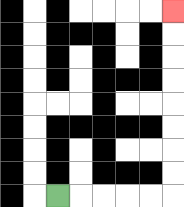{'start': '[2, 8]', 'end': '[7, 0]', 'path_directions': 'R,R,R,R,R,U,U,U,U,U,U,U,U', 'path_coordinates': '[[2, 8], [3, 8], [4, 8], [5, 8], [6, 8], [7, 8], [7, 7], [7, 6], [7, 5], [7, 4], [7, 3], [7, 2], [7, 1], [7, 0]]'}